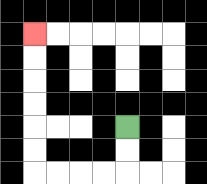{'start': '[5, 5]', 'end': '[1, 1]', 'path_directions': 'D,D,L,L,L,L,U,U,U,U,U,U', 'path_coordinates': '[[5, 5], [5, 6], [5, 7], [4, 7], [3, 7], [2, 7], [1, 7], [1, 6], [1, 5], [1, 4], [1, 3], [1, 2], [1, 1]]'}